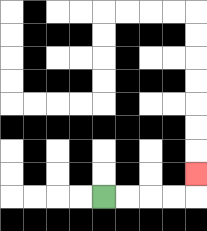{'start': '[4, 8]', 'end': '[8, 7]', 'path_directions': 'R,R,R,R,U', 'path_coordinates': '[[4, 8], [5, 8], [6, 8], [7, 8], [8, 8], [8, 7]]'}